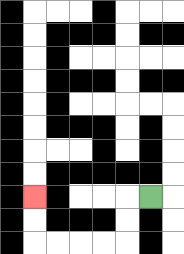{'start': '[6, 8]', 'end': '[1, 8]', 'path_directions': 'L,D,D,L,L,L,L,U,U', 'path_coordinates': '[[6, 8], [5, 8], [5, 9], [5, 10], [4, 10], [3, 10], [2, 10], [1, 10], [1, 9], [1, 8]]'}